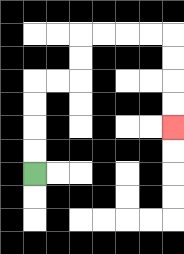{'start': '[1, 7]', 'end': '[7, 5]', 'path_directions': 'U,U,U,U,R,R,U,U,R,R,R,R,D,D,D,D', 'path_coordinates': '[[1, 7], [1, 6], [1, 5], [1, 4], [1, 3], [2, 3], [3, 3], [3, 2], [3, 1], [4, 1], [5, 1], [6, 1], [7, 1], [7, 2], [7, 3], [7, 4], [7, 5]]'}